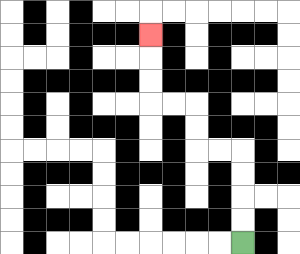{'start': '[10, 10]', 'end': '[6, 1]', 'path_directions': 'U,U,U,U,L,L,U,U,L,L,U,U,U', 'path_coordinates': '[[10, 10], [10, 9], [10, 8], [10, 7], [10, 6], [9, 6], [8, 6], [8, 5], [8, 4], [7, 4], [6, 4], [6, 3], [6, 2], [6, 1]]'}